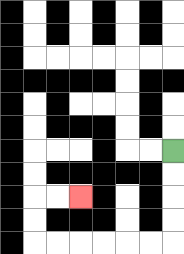{'start': '[7, 6]', 'end': '[3, 8]', 'path_directions': 'D,D,D,D,L,L,L,L,L,L,U,U,R,R', 'path_coordinates': '[[7, 6], [7, 7], [7, 8], [7, 9], [7, 10], [6, 10], [5, 10], [4, 10], [3, 10], [2, 10], [1, 10], [1, 9], [1, 8], [2, 8], [3, 8]]'}